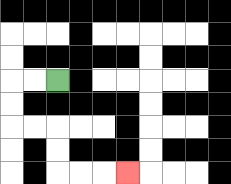{'start': '[2, 3]', 'end': '[5, 7]', 'path_directions': 'L,L,D,D,R,R,D,D,R,R,R', 'path_coordinates': '[[2, 3], [1, 3], [0, 3], [0, 4], [0, 5], [1, 5], [2, 5], [2, 6], [2, 7], [3, 7], [4, 7], [5, 7]]'}